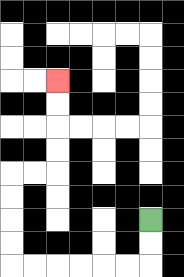{'start': '[6, 9]', 'end': '[2, 3]', 'path_directions': 'D,D,L,L,L,L,L,L,U,U,U,U,R,R,U,U,U,U', 'path_coordinates': '[[6, 9], [6, 10], [6, 11], [5, 11], [4, 11], [3, 11], [2, 11], [1, 11], [0, 11], [0, 10], [0, 9], [0, 8], [0, 7], [1, 7], [2, 7], [2, 6], [2, 5], [2, 4], [2, 3]]'}